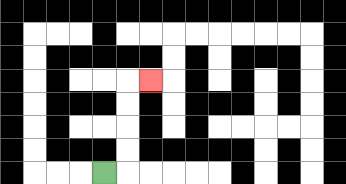{'start': '[4, 7]', 'end': '[6, 3]', 'path_directions': 'R,U,U,U,U,R', 'path_coordinates': '[[4, 7], [5, 7], [5, 6], [5, 5], [5, 4], [5, 3], [6, 3]]'}